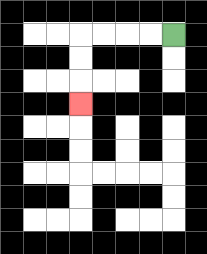{'start': '[7, 1]', 'end': '[3, 4]', 'path_directions': 'L,L,L,L,D,D,D', 'path_coordinates': '[[7, 1], [6, 1], [5, 1], [4, 1], [3, 1], [3, 2], [3, 3], [3, 4]]'}